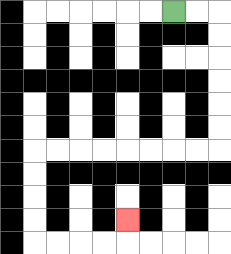{'start': '[7, 0]', 'end': '[5, 9]', 'path_directions': 'R,R,D,D,D,D,D,D,L,L,L,L,L,L,L,L,D,D,D,D,R,R,R,R,U', 'path_coordinates': '[[7, 0], [8, 0], [9, 0], [9, 1], [9, 2], [9, 3], [9, 4], [9, 5], [9, 6], [8, 6], [7, 6], [6, 6], [5, 6], [4, 6], [3, 6], [2, 6], [1, 6], [1, 7], [1, 8], [1, 9], [1, 10], [2, 10], [3, 10], [4, 10], [5, 10], [5, 9]]'}